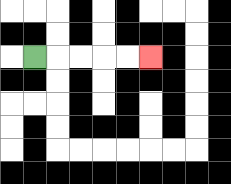{'start': '[1, 2]', 'end': '[6, 2]', 'path_directions': 'R,R,R,R,R', 'path_coordinates': '[[1, 2], [2, 2], [3, 2], [4, 2], [5, 2], [6, 2]]'}